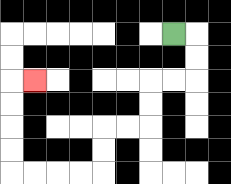{'start': '[7, 1]', 'end': '[1, 3]', 'path_directions': 'R,D,D,L,L,D,D,L,L,D,D,L,L,L,L,U,U,U,U,R', 'path_coordinates': '[[7, 1], [8, 1], [8, 2], [8, 3], [7, 3], [6, 3], [6, 4], [6, 5], [5, 5], [4, 5], [4, 6], [4, 7], [3, 7], [2, 7], [1, 7], [0, 7], [0, 6], [0, 5], [0, 4], [0, 3], [1, 3]]'}